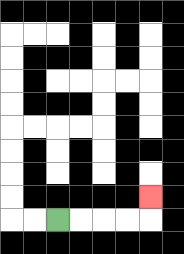{'start': '[2, 9]', 'end': '[6, 8]', 'path_directions': 'R,R,R,R,U', 'path_coordinates': '[[2, 9], [3, 9], [4, 9], [5, 9], [6, 9], [6, 8]]'}